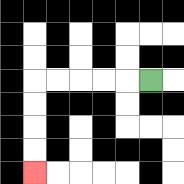{'start': '[6, 3]', 'end': '[1, 7]', 'path_directions': 'L,L,L,L,L,D,D,D,D', 'path_coordinates': '[[6, 3], [5, 3], [4, 3], [3, 3], [2, 3], [1, 3], [1, 4], [1, 5], [1, 6], [1, 7]]'}